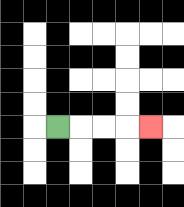{'start': '[2, 5]', 'end': '[6, 5]', 'path_directions': 'R,R,R,R', 'path_coordinates': '[[2, 5], [3, 5], [4, 5], [5, 5], [6, 5]]'}